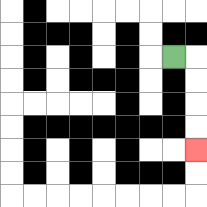{'start': '[7, 2]', 'end': '[8, 6]', 'path_directions': 'R,D,D,D,D', 'path_coordinates': '[[7, 2], [8, 2], [8, 3], [8, 4], [8, 5], [8, 6]]'}